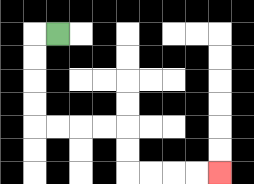{'start': '[2, 1]', 'end': '[9, 7]', 'path_directions': 'L,D,D,D,D,R,R,R,R,D,D,R,R,R,R', 'path_coordinates': '[[2, 1], [1, 1], [1, 2], [1, 3], [1, 4], [1, 5], [2, 5], [3, 5], [4, 5], [5, 5], [5, 6], [5, 7], [6, 7], [7, 7], [8, 7], [9, 7]]'}